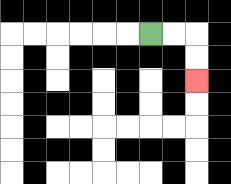{'start': '[6, 1]', 'end': '[8, 3]', 'path_directions': 'R,R,D,D', 'path_coordinates': '[[6, 1], [7, 1], [8, 1], [8, 2], [8, 3]]'}